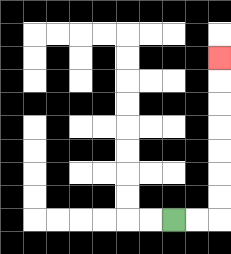{'start': '[7, 9]', 'end': '[9, 2]', 'path_directions': 'R,R,U,U,U,U,U,U,U', 'path_coordinates': '[[7, 9], [8, 9], [9, 9], [9, 8], [9, 7], [9, 6], [9, 5], [9, 4], [9, 3], [9, 2]]'}